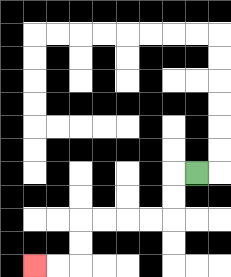{'start': '[8, 7]', 'end': '[1, 11]', 'path_directions': 'L,D,D,L,L,L,L,D,D,L,L', 'path_coordinates': '[[8, 7], [7, 7], [7, 8], [7, 9], [6, 9], [5, 9], [4, 9], [3, 9], [3, 10], [3, 11], [2, 11], [1, 11]]'}